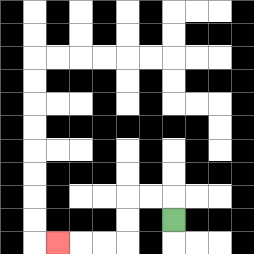{'start': '[7, 9]', 'end': '[2, 10]', 'path_directions': 'U,L,L,D,D,L,L,L', 'path_coordinates': '[[7, 9], [7, 8], [6, 8], [5, 8], [5, 9], [5, 10], [4, 10], [3, 10], [2, 10]]'}